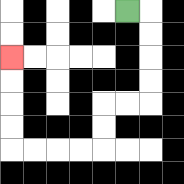{'start': '[5, 0]', 'end': '[0, 2]', 'path_directions': 'R,D,D,D,D,L,L,D,D,L,L,L,L,U,U,U,U', 'path_coordinates': '[[5, 0], [6, 0], [6, 1], [6, 2], [6, 3], [6, 4], [5, 4], [4, 4], [4, 5], [4, 6], [3, 6], [2, 6], [1, 6], [0, 6], [0, 5], [0, 4], [0, 3], [0, 2]]'}